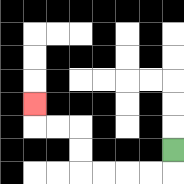{'start': '[7, 6]', 'end': '[1, 4]', 'path_directions': 'D,L,L,L,L,U,U,L,L,U', 'path_coordinates': '[[7, 6], [7, 7], [6, 7], [5, 7], [4, 7], [3, 7], [3, 6], [3, 5], [2, 5], [1, 5], [1, 4]]'}